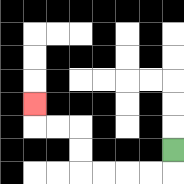{'start': '[7, 6]', 'end': '[1, 4]', 'path_directions': 'D,L,L,L,L,U,U,L,L,U', 'path_coordinates': '[[7, 6], [7, 7], [6, 7], [5, 7], [4, 7], [3, 7], [3, 6], [3, 5], [2, 5], [1, 5], [1, 4]]'}